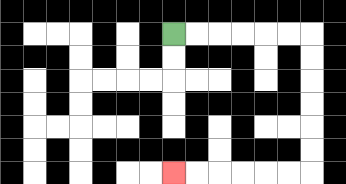{'start': '[7, 1]', 'end': '[7, 7]', 'path_directions': 'R,R,R,R,R,R,D,D,D,D,D,D,L,L,L,L,L,L', 'path_coordinates': '[[7, 1], [8, 1], [9, 1], [10, 1], [11, 1], [12, 1], [13, 1], [13, 2], [13, 3], [13, 4], [13, 5], [13, 6], [13, 7], [12, 7], [11, 7], [10, 7], [9, 7], [8, 7], [7, 7]]'}